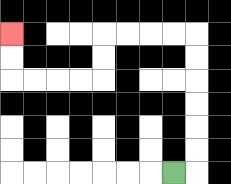{'start': '[7, 7]', 'end': '[0, 1]', 'path_directions': 'R,U,U,U,U,U,U,L,L,L,L,D,D,L,L,L,L,U,U', 'path_coordinates': '[[7, 7], [8, 7], [8, 6], [8, 5], [8, 4], [8, 3], [8, 2], [8, 1], [7, 1], [6, 1], [5, 1], [4, 1], [4, 2], [4, 3], [3, 3], [2, 3], [1, 3], [0, 3], [0, 2], [0, 1]]'}